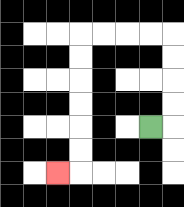{'start': '[6, 5]', 'end': '[2, 7]', 'path_directions': 'R,U,U,U,U,L,L,L,L,D,D,D,D,D,D,L', 'path_coordinates': '[[6, 5], [7, 5], [7, 4], [7, 3], [7, 2], [7, 1], [6, 1], [5, 1], [4, 1], [3, 1], [3, 2], [3, 3], [3, 4], [3, 5], [3, 6], [3, 7], [2, 7]]'}